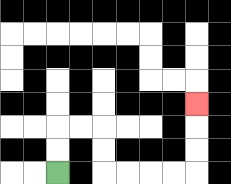{'start': '[2, 7]', 'end': '[8, 4]', 'path_directions': 'U,U,R,R,D,D,R,R,R,R,U,U,U', 'path_coordinates': '[[2, 7], [2, 6], [2, 5], [3, 5], [4, 5], [4, 6], [4, 7], [5, 7], [6, 7], [7, 7], [8, 7], [8, 6], [8, 5], [8, 4]]'}